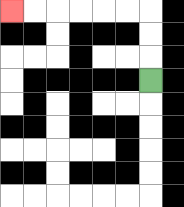{'start': '[6, 3]', 'end': '[0, 0]', 'path_directions': 'U,U,U,L,L,L,L,L,L', 'path_coordinates': '[[6, 3], [6, 2], [6, 1], [6, 0], [5, 0], [4, 0], [3, 0], [2, 0], [1, 0], [0, 0]]'}